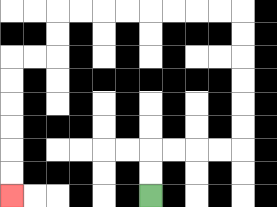{'start': '[6, 8]', 'end': '[0, 8]', 'path_directions': 'U,U,R,R,R,R,U,U,U,U,U,U,L,L,L,L,L,L,L,L,D,D,L,L,D,D,D,D,D,D', 'path_coordinates': '[[6, 8], [6, 7], [6, 6], [7, 6], [8, 6], [9, 6], [10, 6], [10, 5], [10, 4], [10, 3], [10, 2], [10, 1], [10, 0], [9, 0], [8, 0], [7, 0], [6, 0], [5, 0], [4, 0], [3, 0], [2, 0], [2, 1], [2, 2], [1, 2], [0, 2], [0, 3], [0, 4], [0, 5], [0, 6], [0, 7], [0, 8]]'}